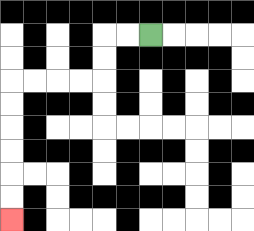{'start': '[6, 1]', 'end': '[0, 9]', 'path_directions': 'L,L,D,D,L,L,L,L,D,D,D,D,D,D', 'path_coordinates': '[[6, 1], [5, 1], [4, 1], [4, 2], [4, 3], [3, 3], [2, 3], [1, 3], [0, 3], [0, 4], [0, 5], [0, 6], [0, 7], [0, 8], [0, 9]]'}